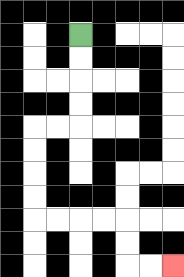{'start': '[3, 1]', 'end': '[7, 11]', 'path_directions': 'D,D,D,D,L,L,D,D,D,D,R,R,R,R,D,D,R,R', 'path_coordinates': '[[3, 1], [3, 2], [3, 3], [3, 4], [3, 5], [2, 5], [1, 5], [1, 6], [1, 7], [1, 8], [1, 9], [2, 9], [3, 9], [4, 9], [5, 9], [5, 10], [5, 11], [6, 11], [7, 11]]'}